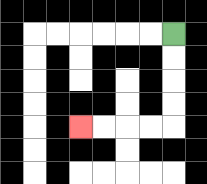{'start': '[7, 1]', 'end': '[3, 5]', 'path_directions': 'D,D,D,D,L,L,L,L', 'path_coordinates': '[[7, 1], [7, 2], [7, 3], [7, 4], [7, 5], [6, 5], [5, 5], [4, 5], [3, 5]]'}